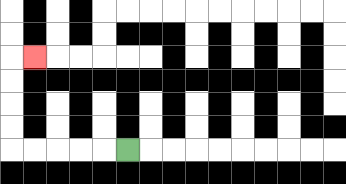{'start': '[5, 6]', 'end': '[1, 2]', 'path_directions': 'L,L,L,L,L,U,U,U,U,R', 'path_coordinates': '[[5, 6], [4, 6], [3, 6], [2, 6], [1, 6], [0, 6], [0, 5], [0, 4], [0, 3], [0, 2], [1, 2]]'}